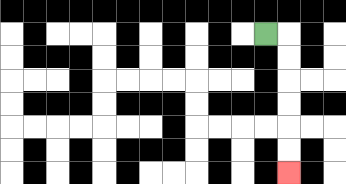{'start': '[11, 1]', 'end': '[12, 7]', 'path_directions': 'R,D,D,D,D,D,D', 'path_coordinates': '[[11, 1], [12, 1], [12, 2], [12, 3], [12, 4], [12, 5], [12, 6], [12, 7]]'}